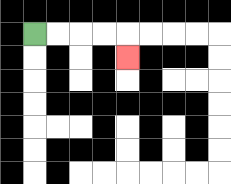{'start': '[1, 1]', 'end': '[5, 2]', 'path_directions': 'R,R,R,R,D', 'path_coordinates': '[[1, 1], [2, 1], [3, 1], [4, 1], [5, 1], [5, 2]]'}